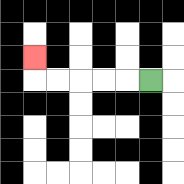{'start': '[6, 3]', 'end': '[1, 2]', 'path_directions': 'L,L,L,L,L,U', 'path_coordinates': '[[6, 3], [5, 3], [4, 3], [3, 3], [2, 3], [1, 3], [1, 2]]'}